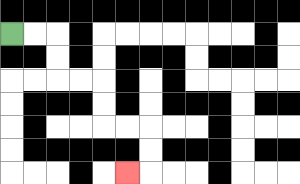{'start': '[0, 1]', 'end': '[5, 7]', 'path_directions': 'R,R,D,D,R,R,D,D,R,R,D,D,L', 'path_coordinates': '[[0, 1], [1, 1], [2, 1], [2, 2], [2, 3], [3, 3], [4, 3], [4, 4], [4, 5], [5, 5], [6, 5], [6, 6], [6, 7], [5, 7]]'}